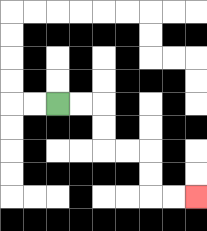{'start': '[2, 4]', 'end': '[8, 8]', 'path_directions': 'R,R,D,D,R,R,D,D,R,R', 'path_coordinates': '[[2, 4], [3, 4], [4, 4], [4, 5], [4, 6], [5, 6], [6, 6], [6, 7], [6, 8], [7, 8], [8, 8]]'}